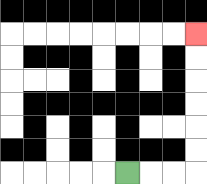{'start': '[5, 7]', 'end': '[8, 1]', 'path_directions': 'R,R,R,U,U,U,U,U,U', 'path_coordinates': '[[5, 7], [6, 7], [7, 7], [8, 7], [8, 6], [8, 5], [8, 4], [8, 3], [8, 2], [8, 1]]'}